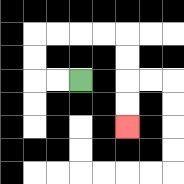{'start': '[3, 3]', 'end': '[5, 5]', 'path_directions': 'L,L,U,U,R,R,R,R,D,D,D,D', 'path_coordinates': '[[3, 3], [2, 3], [1, 3], [1, 2], [1, 1], [2, 1], [3, 1], [4, 1], [5, 1], [5, 2], [5, 3], [5, 4], [5, 5]]'}